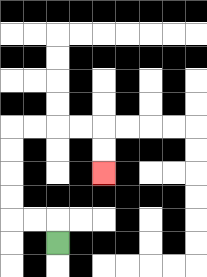{'start': '[2, 10]', 'end': '[4, 7]', 'path_directions': 'U,L,L,U,U,U,U,R,R,R,R,D,D', 'path_coordinates': '[[2, 10], [2, 9], [1, 9], [0, 9], [0, 8], [0, 7], [0, 6], [0, 5], [1, 5], [2, 5], [3, 5], [4, 5], [4, 6], [4, 7]]'}